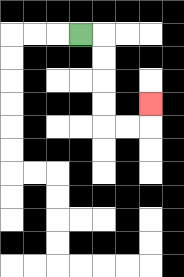{'start': '[3, 1]', 'end': '[6, 4]', 'path_directions': 'R,D,D,D,D,R,R,U', 'path_coordinates': '[[3, 1], [4, 1], [4, 2], [4, 3], [4, 4], [4, 5], [5, 5], [6, 5], [6, 4]]'}